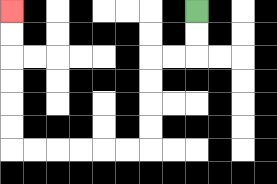{'start': '[8, 0]', 'end': '[0, 0]', 'path_directions': 'D,D,L,L,D,D,D,D,L,L,L,L,L,L,U,U,U,U,U,U', 'path_coordinates': '[[8, 0], [8, 1], [8, 2], [7, 2], [6, 2], [6, 3], [6, 4], [6, 5], [6, 6], [5, 6], [4, 6], [3, 6], [2, 6], [1, 6], [0, 6], [0, 5], [0, 4], [0, 3], [0, 2], [0, 1], [0, 0]]'}